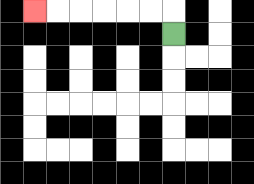{'start': '[7, 1]', 'end': '[1, 0]', 'path_directions': 'U,L,L,L,L,L,L', 'path_coordinates': '[[7, 1], [7, 0], [6, 0], [5, 0], [4, 0], [3, 0], [2, 0], [1, 0]]'}